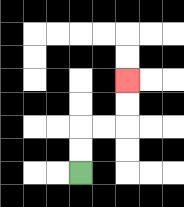{'start': '[3, 7]', 'end': '[5, 3]', 'path_directions': 'U,U,R,R,U,U', 'path_coordinates': '[[3, 7], [3, 6], [3, 5], [4, 5], [5, 5], [5, 4], [5, 3]]'}